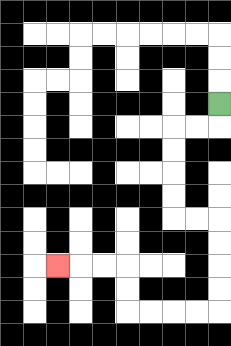{'start': '[9, 4]', 'end': '[2, 11]', 'path_directions': 'D,L,L,D,D,D,D,R,R,D,D,D,D,L,L,L,L,U,U,L,L,L', 'path_coordinates': '[[9, 4], [9, 5], [8, 5], [7, 5], [7, 6], [7, 7], [7, 8], [7, 9], [8, 9], [9, 9], [9, 10], [9, 11], [9, 12], [9, 13], [8, 13], [7, 13], [6, 13], [5, 13], [5, 12], [5, 11], [4, 11], [3, 11], [2, 11]]'}